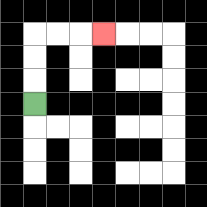{'start': '[1, 4]', 'end': '[4, 1]', 'path_directions': 'U,U,U,R,R,R', 'path_coordinates': '[[1, 4], [1, 3], [1, 2], [1, 1], [2, 1], [3, 1], [4, 1]]'}